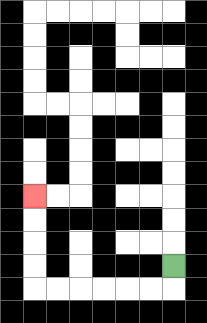{'start': '[7, 11]', 'end': '[1, 8]', 'path_directions': 'D,L,L,L,L,L,L,U,U,U,U', 'path_coordinates': '[[7, 11], [7, 12], [6, 12], [5, 12], [4, 12], [3, 12], [2, 12], [1, 12], [1, 11], [1, 10], [1, 9], [1, 8]]'}